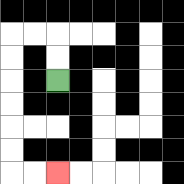{'start': '[2, 3]', 'end': '[2, 7]', 'path_directions': 'U,U,L,L,D,D,D,D,D,D,R,R', 'path_coordinates': '[[2, 3], [2, 2], [2, 1], [1, 1], [0, 1], [0, 2], [0, 3], [0, 4], [0, 5], [0, 6], [0, 7], [1, 7], [2, 7]]'}